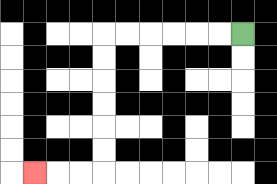{'start': '[10, 1]', 'end': '[1, 7]', 'path_directions': 'L,L,L,L,L,L,D,D,D,D,D,D,L,L,L', 'path_coordinates': '[[10, 1], [9, 1], [8, 1], [7, 1], [6, 1], [5, 1], [4, 1], [4, 2], [4, 3], [4, 4], [4, 5], [4, 6], [4, 7], [3, 7], [2, 7], [1, 7]]'}